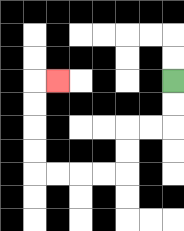{'start': '[7, 3]', 'end': '[2, 3]', 'path_directions': 'D,D,L,L,D,D,L,L,L,L,U,U,U,U,R', 'path_coordinates': '[[7, 3], [7, 4], [7, 5], [6, 5], [5, 5], [5, 6], [5, 7], [4, 7], [3, 7], [2, 7], [1, 7], [1, 6], [1, 5], [1, 4], [1, 3], [2, 3]]'}